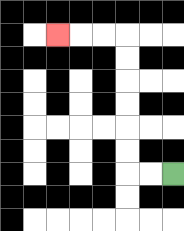{'start': '[7, 7]', 'end': '[2, 1]', 'path_directions': 'L,L,U,U,U,U,U,U,L,L,L', 'path_coordinates': '[[7, 7], [6, 7], [5, 7], [5, 6], [5, 5], [5, 4], [5, 3], [5, 2], [5, 1], [4, 1], [3, 1], [2, 1]]'}